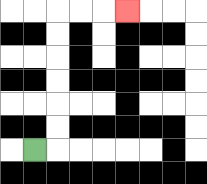{'start': '[1, 6]', 'end': '[5, 0]', 'path_directions': 'R,U,U,U,U,U,U,R,R,R', 'path_coordinates': '[[1, 6], [2, 6], [2, 5], [2, 4], [2, 3], [2, 2], [2, 1], [2, 0], [3, 0], [4, 0], [5, 0]]'}